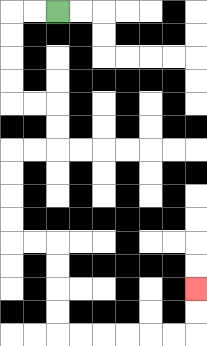{'start': '[2, 0]', 'end': '[8, 12]', 'path_directions': 'L,L,D,D,D,D,R,R,D,D,L,L,D,D,D,D,R,R,D,D,D,D,R,R,R,R,R,R,U,U', 'path_coordinates': '[[2, 0], [1, 0], [0, 0], [0, 1], [0, 2], [0, 3], [0, 4], [1, 4], [2, 4], [2, 5], [2, 6], [1, 6], [0, 6], [0, 7], [0, 8], [0, 9], [0, 10], [1, 10], [2, 10], [2, 11], [2, 12], [2, 13], [2, 14], [3, 14], [4, 14], [5, 14], [6, 14], [7, 14], [8, 14], [8, 13], [8, 12]]'}